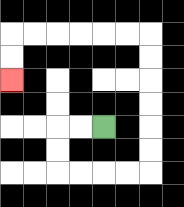{'start': '[4, 5]', 'end': '[0, 3]', 'path_directions': 'L,L,D,D,R,R,R,R,U,U,U,U,U,U,L,L,L,L,L,L,D,D', 'path_coordinates': '[[4, 5], [3, 5], [2, 5], [2, 6], [2, 7], [3, 7], [4, 7], [5, 7], [6, 7], [6, 6], [6, 5], [6, 4], [6, 3], [6, 2], [6, 1], [5, 1], [4, 1], [3, 1], [2, 1], [1, 1], [0, 1], [0, 2], [0, 3]]'}